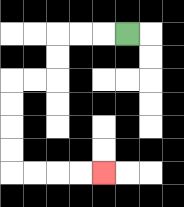{'start': '[5, 1]', 'end': '[4, 7]', 'path_directions': 'L,L,L,D,D,L,L,D,D,D,D,R,R,R,R', 'path_coordinates': '[[5, 1], [4, 1], [3, 1], [2, 1], [2, 2], [2, 3], [1, 3], [0, 3], [0, 4], [0, 5], [0, 6], [0, 7], [1, 7], [2, 7], [3, 7], [4, 7]]'}